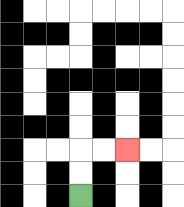{'start': '[3, 8]', 'end': '[5, 6]', 'path_directions': 'U,U,R,R', 'path_coordinates': '[[3, 8], [3, 7], [3, 6], [4, 6], [5, 6]]'}